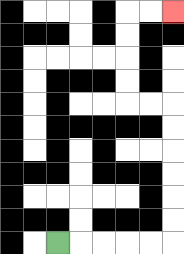{'start': '[2, 10]', 'end': '[7, 0]', 'path_directions': 'R,R,R,R,R,U,U,U,U,U,U,L,L,U,U,U,U,R,R', 'path_coordinates': '[[2, 10], [3, 10], [4, 10], [5, 10], [6, 10], [7, 10], [7, 9], [7, 8], [7, 7], [7, 6], [7, 5], [7, 4], [6, 4], [5, 4], [5, 3], [5, 2], [5, 1], [5, 0], [6, 0], [7, 0]]'}